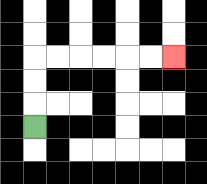{'start': '[1, 5]', 'end': '[7, 2]', 'path_directions': 'U,U,U,R,R,R,R,R,R', 'path_coordinates': '[[1, 5], [1, 4], [1, 3], [1, 2], [2, 2], [3, 2], [4, 2], [5, 2], [6, 2], [7, 2]]'}